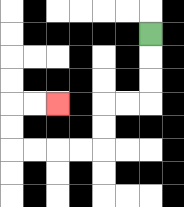{'start': '[6, 1]', 'end': '[2, 4]', 'path_directions': 'D,D,D,L,L,D,D,L,L,L,L,U,U,R,R', 'path_coordinates': '[[6, 1], [6, 2], [6, 3], [6, 4], [5, 4], [4, 4], [4, 5], [4, 6], [3, 6], [2, 6], [1, 6], [0, 6], [0, 5], [0, 4], [1, 4], [2, 4]]'}